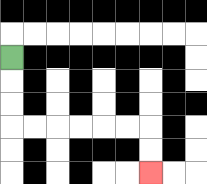{'start': '[0, 2]', 'end': '[6, 7]', 'path_directions': 'D,D,D,R,R,R,R,R,R,D,D', 'path_coordinates': '[[0, 2], [0, 3], [0, 4], [0, 5], [1, 5], [2, 5], [3, 5], [4, 5], [5, 5], [6, 5], [6, 6], [6, 7]]'}